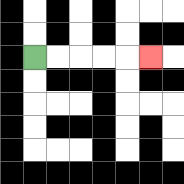{'start': '[1, 2]', 'end': '[6, 2]', 'path_directions': 'R,R,R,R,R', 'path_coordinates': '[[1, 2], [2, 2], [3, 2], [4, 2], [5, 2], [6, 2]]'}